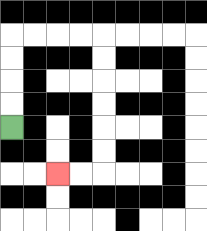{'start': '[0, 5]', 'end': '[2, 7]', 'path_directions': 'U,U,U,U,R,R,R,R,D,D,D,D,D,D,L,L', 'path_coordinates': '[[0, 5], [0, 4], [0, 3], [0, 2], [0, 1], [1, 1], [2, 1], [3, 1], [4, 1], [4, 2], [4, 3], [4, 4], [4, 5], [4, 6], [4, 7], [3, 7], [2, 7]]'}